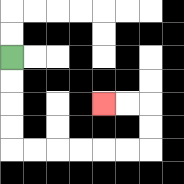{'start': '[0, 2]', 'end': '[4, 4]', 'path_directions': 'D,D,D,D,R,R,R,R,R,R,U,U,L,L', 'path_coordinates': '[[0, 2], [0, 3], [0, 4], [0, 5], [0, 6], [1, 6], [2, 6], [3, 6], [4, 6], [5, 6], [6, 6], [6, 5], [6, 4], [5, 4], [4, 4]]'}